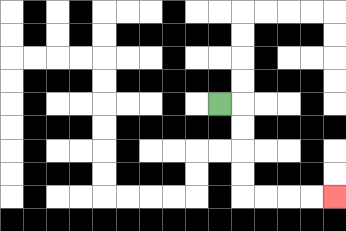{'start': '[9, 4]', 'end': '[14, 8]', 'path_directions': 'R,D,D,D,D,R,R,R,R', 'path_coordinates': '[[9, 4], [10, 4], [10, 5], [10, 6], [10, 7], [10, 8], [11, 8], [12, 8], [13, 8], [14, 8]]'}